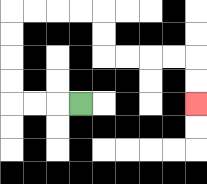{'start': '[3, 4]', 'end': '[8, 4]', 'path_directions': 'L,L,L,U,U,U,U,R,R,R,R,D,D,R,R,R,R,D,D', 'path_coordinates': '[[3, 4], [2, 4], [1, 4], [0, 4], [0, 3], [0, 2], [0, 1], [0, 0], [1, 0], [2, 0], [3, 0], [4, 0], [4, 1], [4, 2], [5, 2], [6, 2], [7, 2], [8, 2], [8, 3], [8, 4]]'}